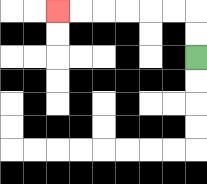{'start': '[8, 2]', 'end': '[2, 0]', 'path_directions': 'U,U,L,L,L,L,L,L', 'path_coordinates': '[[8, 2], [8, 1], [8, 0], [7, 0], [6, 0], [5, 0], [4, 0], [3, 0], [2, 0]]'}